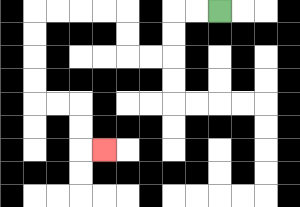{'start': '[9, 0]', 'end': '[4, 6]', 'path_directions': 'L,L,D,D,L,L,U,U,L,L,L,L,D,D,D,D,R,R,D,D,R', 'path_coordinates': '[[9, 0], [8, 0], [7, 0], [7, 1], [7, 2], [6, 2], [5, 2], [5, 1], [5, 0], [4, 0], [3, 0], [2, 0], [1, 0], [1, 1], [1, 2], [1, 3], [1, 4], [2, 4], [3, 4], [3, 5], [3, 6], [4, 6]]'}